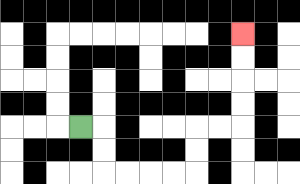{'start': '[3, 5]', 'end': '[10, 1]', 'path_directions': 'R,D,D,R,R,R,R,U,U,R,R,U,U,U,U', 'path_coordinates': '[[3, 5], [4, 5], [4, 6], [4, 7], [5, 7], [6, 7], [7, 7], [8, 7], [8, 6], [8, 5], [9, 5], [10, 5], [10, 4], [10, 3], [10, 2], [10, 1]]'}